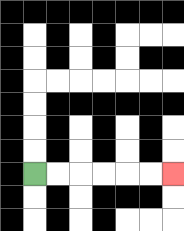{'start': '[1, 7]', 'end': '[7, 7]', 'path_directions': 'R,R,R,R,R,R', 'path_coordinates': '[[1, 7], [2, 7], [3, 7], [4, 7], [5, 7], [6, 7], [7, 7]]'}